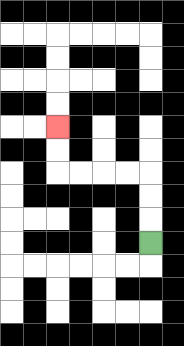{'start': '[6, 10]', 'end': '[2, 5]', 'path_directions': 'U,U,U,L,L,L,L,U,U', 'path_coordinates': '[[6, 10], [6, 9], [6, 8], [6, 7], [5, 7], [4, 7], [3, 7], [2, 7], [2, 6], [2, 5]]'}